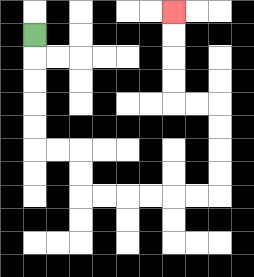{'start': '[1, 1]', 'end': '[7, 0]', 'path_directions': 'D,D,D,D,D,R,R,D,D,R,R,R,R,R,R,U,U,U,U,L,L,U,U,U,U', 'path_coordinates': '[[1, 1], [1, 2], [1, 3], [1, 4], [1, 5], [1, 6], [2, 6], [3, 6], [3, 7], [3, 8], [4, 8], [5, 8], [6, 8], [7, 8], [8, 8], [9, 8], [9, 7], [9, 6], [9, 5], [9, 4], [8, 4], [7, 4], [7, 3], [7, 2], [7, 1], [7, 0]]'}